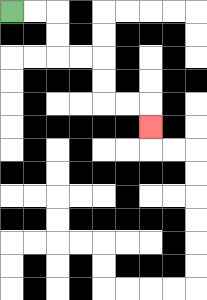{'start': '[0, 0]', 'end': '[6, 5]', 'path_directions': 'R,R,D,D,R,R,D,D,R,R,D', 'path_coordinates': '[[0, 0], [1, 0], [2, 0], [2, 1], [2, 2], [3, 2], [4, 2], [4, 3], [4, 4], [5, 4], [6, 4], [6, 5]]'}